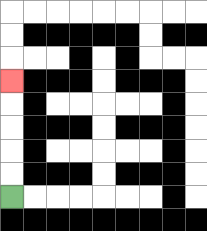{'start': '[0, 8]', 'end': '[0, 3]', 'path_directions': 'U,U,U,U,U', 'path_coordinates': '[[0, 8], [0, 7], [0, 6], [0, 5], [0, 4], [0, 3]]'}